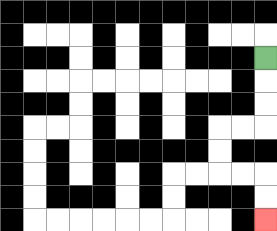{'start': '[11, 2]', 'end': '[11, 9]', 'path_directions': 'D,D,D,L,L,D,D,R,R,D,D', 'path_coordinates': '[[11, 2], [11, 3], [11, 4], [11, 5], [10, 5], [9, 5], [9, 6], [9, 7], [10, 7], [11, 7], [11, 8], [11, 9]]'}